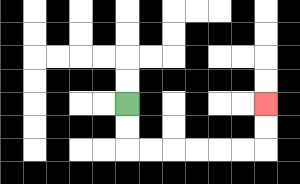{'start': '[5, 4]', 'end': '[11, 4]', 'path_directions': 'D,D,R,R,R,R,R,R,U,U', 'path_coordinates': '[[5, 4], [5, 5], [5, 6], [6, 6], [7, 6], [8, 6], [9, 6], [10, 6], [11, 6], [11, 5], [11, 4]]'}